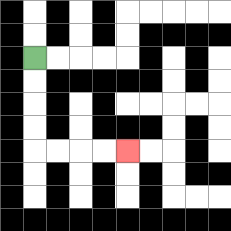{'start': '[1, 2]', 'end': '[5, 6]', 'path_directions': 'D,D,D,D,R,R,R,R', 'path_coordinates': '[[1, 2], [1, 3], [1, 4], [1, 5], [1, 6], [2, 6], [3, 6], [4, 6], [5, 6]]'}